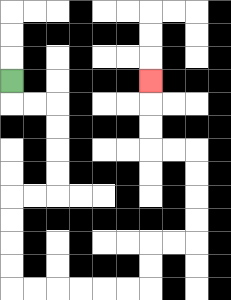{'start': '[0, 3]', 'end': '[6, 3]', 'path_directions': 'D,R,R,D,D,D,D,L,L,D,D,D,D,R,R,R,R,R,R,U,U,R,R,U,U,U,U,L,L,U,U,U', 'path_coordinates': '[[0, 3], [0, 4], [1, 4], [2, 4], [2, 5], [2, 6], [2, 7], [2, 8], [1, 8], [0, 8], [0, 9], [0, 10], [0, 11], [0, 12], [1, 12], [2, 12], [3, 12], [4, 12], [5, 12], [6, 12], [6, 11], [6, 10], [7, 10], [8, 10], [8, 9], [8, 8], [8, 7], [8, 6], [7, 6], [6, 6], [6, 5], [6, 4], [6, 3]]'}